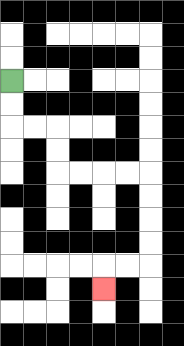{'start': '[0, 3]', 'end': '[4, 12]', 'path_directions': 'D,D,R,R,D,D,R,R,R,R,D,D,D,D,L,L,D', 'path_coordinates': '[[0, 3], [0, 4], [0, 5], [1, 5], [2, 5], [2, 6], [2, 7], [3, 7], [4, 7], [5, 7], [6, 7], [6, 8], [6, 9], [6, 10], [6, 11], [5, 11], [4, 11], [4, 12]]'}